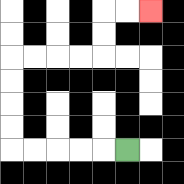{'start': '[5, 6]', 'end': '[6, 0]', 'path_directions': 'L,L,L,L,L,U,U,U,U,R,R,R,R,U,U,R,R', 'path_coordinates': '[[5, 6], [4, 6], [3, 6], [2, 6], [1, 6], [0, 6], [0, 5], [0, 4], [0, 3], [0, 2], [1, 2], [2, 2], [3, 2], [4, 2], [4, 1], [4, 0], [5, 0], [6, 0]]'}